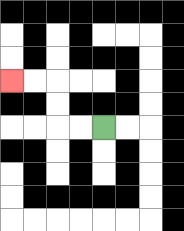{'start': '[4, 5]', 'end': '[0, 3]', 'path_directions': 'L,L,U,U,L,L', 'path_coordinates': '[[4, 5], [3, 5], [2, 5], [2, 4], [2, 3], [1, 3], [0, 3]]'}